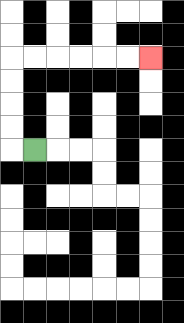{'start': '[1, 6]', 'end': '[6, 2]', 'path_directions': 'L,U,U,U,U,R,R,R,R,R,R', 'path_coordinates': '[[1, 6], [0, 6], [0, 5], [0, 4], [0, 3], [0, 2], [1, 2], [2, 2], [3, 2], [4, 2], [5, 2], [6, 2]]'}